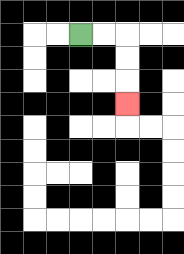{'start': '[3, 1]', 'end': '[5, 4]', 'path_directions': 'R,R,D,D,D', 'path_coordinates': '[[3, 1], [4, 1], [5, 1], [5, 2], [5, 3], [5, 4]]'}